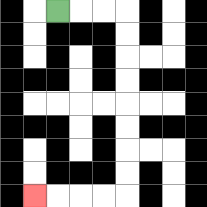{'start': '[2, 0]', 'end': '[1, 8]', 'path_directions': 'R,R,R,D,D,D,D,D,D,D,D,L,L,L,L', 'path_coordinates': '[[2, 0], [3, 0], [4, 0], [5, 0], [5, 1], [5, 2], [5, 3], [5, 4], [5, 5], [5, 6], [5, 7], [5, 8], [4, 8], [3, 8], [2, 8], [1, 8]]'}